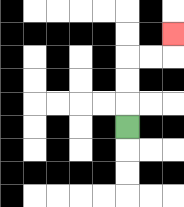{'start': '[5, 5]', 'end': '[7, 1]', 'path_directions': 'U,U,U,R,R,U', 'path_coordinates': '[[5, 5], [5, 4], [5, 3], [5, 2], [6, 2], [7, 2], [7, 1]]'}